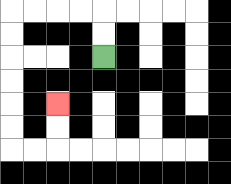{'start': '[4, 2]', 'end': '[2, 4]', 'path_directions': 'U,U,L,L,L,L,D,D,D,D,D,D,R,R,U,U', 'path_coordinates': '[[4, 2], [4, 1], [4, 0], [3, 0], [2, 0], [1, 0], [0, 0], [0, 1], [0, 2], [0, 3], [0, 4], [0, 5], [0, 6], [1, 6], [2, 6], [2, 5], [2, 4]]'}